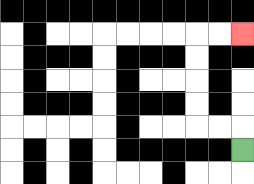{'start': '[10, 6]', 'end': '[10, 1]', 'path_directions': 'U,L,L,U,U,U,U,R,R', 'path_coordinates': '[[10, 6], [10, 5], [9, 5], [8, 5], [8, 4], [8, 3], [8, 2], [8, 1], [9, 1], [10, 1]]'}